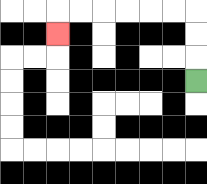{'start': '[8, 3]', 'end': '[2, 1]', 'path_directions': 'U,U,U,L,L,L,L,L,L,D', 'path_coordinates': '[[8, 3], [8, 2], [8, 1], [8, 0], [7, 0], [6, 0], [5, 0], [4, 0], [3, 0], [2, 0], [2, 1]]'}